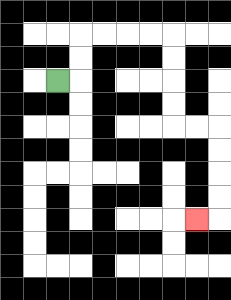{'start': '[2, 3]', 'end': '[8, 9]', 'path_directions': 'R,U,U,R,R,R,R,D,D,D,D,R,R,D,D,D,D,L', 'path_coordinates': '[[2, 3], [3, 3], [3, 2], [3, 1], [4, 1], [5, 1], [6, 1], [7, 1], [7, 2], [7, 3], [7, 4], [7, 5], [8, 5], [9, 5], [9, 6], [9, 7], [9, 8], [9, 9], [8, 9]]'}